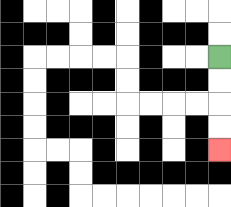{'start': '[9, 2]', 'end': '[9, 6]', 'path_directions': 'D,D,D,D', 'path_coordinates': '[[9, 2], [9, 3], [9, 4], [9, 5], [9, 6]]'}